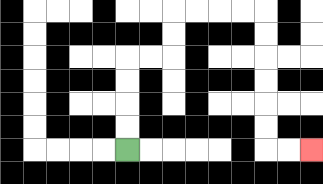{'start': '[5, 6]', 'end': '[13, 6]', 'path_directions': 'U,U,U,U,R,R,U,U,R,R,R,R,D,D,D,D,D,D,R,R', 'path_coordinates': '[[5, 6], [5, 5], [5, 4], [5, 3], [5, 2], [6, 2], [7, 2], [7, 1], [7, 0], [8, 0], [9, 0], [10, 0], [11, 0], [11, 1], [11, 2], [11, 3], [11, 4], [11, 5], [11, 6], [12, 6], [13, 6]]'}